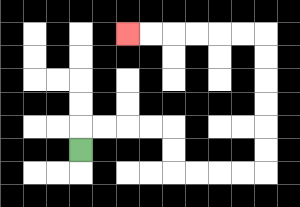{'start': '[3, 6]', 'end': '[5, 1]', 'path_directions': 'U,R,R,R,R,D,D,R,R,R,R,U,U,U,U,U,U,L,L,L,L,L,L', 'path_coordinates': '[[3, 6], [3, 5], [4, 5], [5, 5], [6, 5], [7, 5], [7, 6], [7, 7], [8, 7], [9, 7], [10, 7], [11, 7], [11, 6], [11, 5], [11, 4], [11, 3], [11, 2], [11, 1], [10, 1], [9, 1], [8, 1], [7, 1], [6, 1], [5, 1]]'}